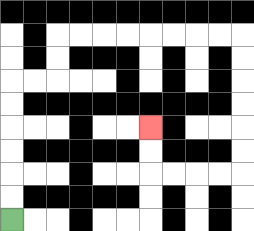{'start': '[0, 9]', 'end': '[6, 5]', 'path_directions': 'U,U,U,U,U,U,R,R,U,U,R,R,R,R,R,R,R,R,D,D,D,D,D,D,L,L,L,L,U,U', 'path_coordinates': '[[0, 9], [0, 8], [0, 7], [0, 6], [0, 5], [0, 4], [0, 3], [1, 3], [2, 3], [2, 2], [2, 1], [3, 1], [4, 1], [5, 1], [6, 1], [7, 1], [8, 1], [9, 1], [10, 1], [10, 2], [10, 3], [10, 4], [10, 5], [10, 6], [10, 7], [9, 7], [8, 7], [7, 7], [6, 7], [6, 6], [6, 5]]'}